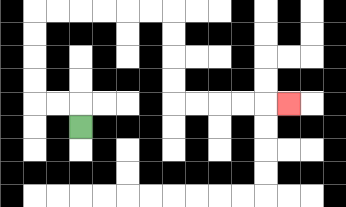{'start': '[3, 5]', 'end': '[12, 4]', 'path_directions': 'U,L,L,U,U,U,U,R,R,R,R,R,R,D,D,D,D,R,R,R,R,R', 'path_coordinates': '[[3, 5], [3, 4], [2, 4], [1, 4], [1, 3], [1, 2], [1, 1], [1, 0], [2, 0], [3, 0], [4, 0], [5, 0], [6, 0], [7, 0], [7, 1], [7, 2], [7, 3], [7, 4], [8, 4], [9, 4], [10, 4], [11, 4], [12, 4]]'}